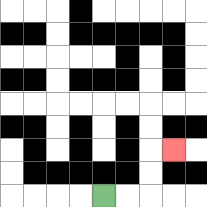{'start': '[4, 8]', 'end': '[7, 6]', 'path_directions': 'R,R,U,U,R', 'path_coordinates': '[[4, 8], [5, 8], [6, 8], [6, 7], [6, 6], [7, 6]]'}